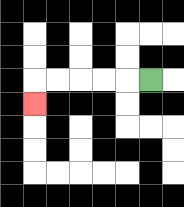{'start': '[6, 3]', 'end': '[1, 4]', 'path_directions': 'L,L,L,L,L,D', 'path_coordinates': '[[6, 3], [5, 3], [4, 3], [3, 3], [2, 3], [1, 3], [1, 4]]'}